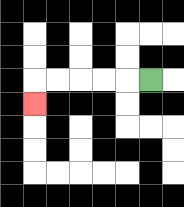{'start': '[6, 3]', 'end': '[1, 4]', 'path_directions': 'L,L,L,L,L,D', 'path_coordinates': '[[6, 3], [5, 3], [4, 3], [3, 3], [2, 3], [1, 3], [1, 4]]'}